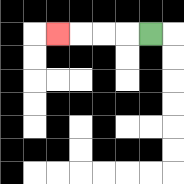{'start': '[6, 1]', 'end': '[2, 1]', 'path_directions': 'L,L,L,L', 'path_coordinates': '[[6, 1], [5, 1], [4, 1], [3, 1], [2, 1]]'}